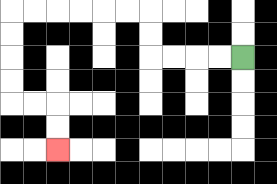{'start': '[10, 2]', 'end': '[2, 6]', 'path_directions': 'L,L,L,L,U,U,L,L,L,L,L,L,D,D,D,D,R,R,D,D', 'path_coordinates': '[[10, 2], [9, 2], [8, 2], [7, 2], [6, 2], [6, 1], [6, 0], [5, 0], [4, 0], [3, 0], [2, 0], [1, 0], [0, 0], [0, 1], [0, 2], [0, 3], [0, 4], [1, 4], [2, 4], [2, 5], [2, 6]]'}